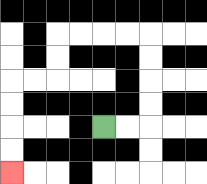{'start': '[4, 5]', 'end': '[0, 7]', 'path_directions': 'R,R,U,U,U,U,L,L,L,L,D,D,L,L,D,D,D,D', 'path_coordinates': '[[4, 5], [5, 5], [6, 5], [6, 4], [6, 3], [6, 2], [6, 1], [5, 1], [4, 1], [3, 1], [2, 1], [2, 2], [2, 3], [1, 3], [0, 3], [0, 4], [0, 5], [0, 6], [0, 7]]'}